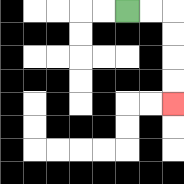{'start': '[5, 0]', 'end': '[7, 4]', 'path_directions': 'R,R,D,D,D,D', 'path_coordinates': '[[5, 0], [6, 0], [7, 0], [7, 1], [7, 2], [7, 3], [7, 4]]'}